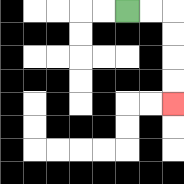{'start': '[5, 0]', 'end': '[7, 4]', 'path_directions': 'R,R,D,D,D,D', 'path_coordinates': '[[5, 0], [6, 0], [7, 0], [7, 1], [7, 2], [7, 3], [7, 4]]'}